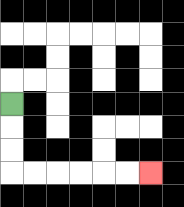{'start': '[0, 4]', 'end': '[6, 7]', 'path_directions': 'D,D,D,R,R,R,R,R,R', 'path_coordinates': '[[0, 4], [0, 5], [0, 6], [0, 7], [1, 7], [2, 7], [3, 7], [4, 7], [5, 7], [6, 7]]'}